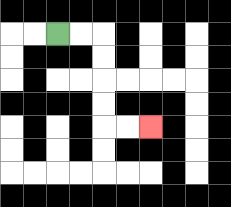{'start': '[2, 1]', 'end': '[6, 5]', 'path_directions': 'R,R,D,D,D,D,R,R', 'path_coordinates': '[[2, 1], [3, 1], [4, 1], [4, 2], [4, 3], [4, 4], [4, 5], [5, 5], [6, 5]]'}